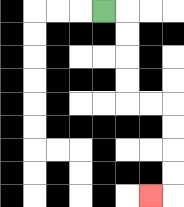{'start': '[4, 0]', 'end': '[6, 8]', 'path_directions': 'R,D,D,D,D,R,R,D,D,D,D,L', 'path_coordinates': '[[4, 0], [5, 0], [5, 1], [5, 2], [5, 3], [5, 4], [6, 4], [7, 4], [7, 5], [7, 6], [7, 7], [7, 8], [6, 8]]'}